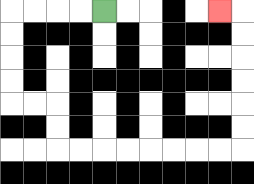{'start': '[4, 0]', 'end': '[9, 0]', 'path_directions': 'L,L,L,L,D,D,D,D,R,R,D,D,R,R,R,R,R,R,R,R,U,U,U,U,U,U,L', 'path_coordinates': '[[4, 0], [3, 0], [2, 0], [1, 0], [0, 0], [0, 1], [0, 2], [0, 3], [0, 4], [1, 4], [2, 4], [2, 5], [2, 6], [3, 6], [4, 6], [5, 6], [6, 6], [7, 6], [8, 6], [9, 6], [10, 6], [10, 5], [10, 4], [10, 3], [10, 2], [10, 1], [10, 0], [9, 0]]'}